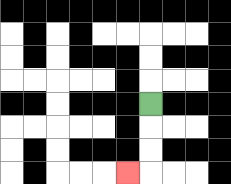{'start': '[6, 4]', 'end': '[5, 7]', 'path_directions': 'D,D,D,L', 'path_coordinates': '[[6, 4], [6, 5], [6, 6], [6, 7], [5, 7]]'}